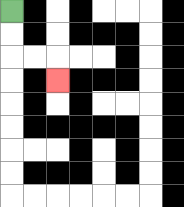{'start': '[0, 0]', 'end': '[2, 3]', 'path_directions': 'D,D,R,R,D', 'path_coordinates': '[[0, 0], [0, 1], [0, 2], [1, 2], [2, 2], [2, 3]]'}